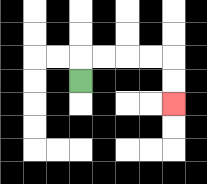{'start': '[3, 3]', 'end': '[7, 4]', 'path_directions': 'U,R,R,R,R,D,D', 'path_coordinates': '[[3, 3], [3, 2], [4, 2], [5, 2], [6, 2], [7, 2], [7, 3], [7, 4]]'}